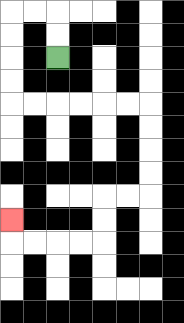{'start': '[2, 2]', 'end': '[0, 9]', 'path_directions': 'U,U,L,L,D,D,D,D,R,R,R,R,R,R,D,D,D,D,L,L,D,D,L,L,L,L,U', 'path_coordinates': '[[2, 2], [2, 1], [2, 0], [1, 0], [0, 0], [0, 1], [0, 2], [0, 3], [0, 4], [1, 4], [2, 4], [3, 4], [4, 4], [5, 4], [6, 4], [6, 5], [6, 6], [6, 7], [6, 8], [5, 8], [4, 8], [4, 9], [4, 10], [3, 10], [2, 10], [1, 10], [0, 10], [0, 9]]'}